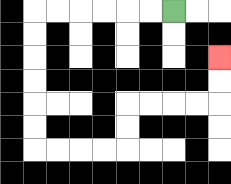{'start': '[7, 0]', 'end': '[9, 2]', 'path_directions': 'L,L,L,L,L,L,D,D,D,D,D,D,R,R,R,R,U,U,R,R,R,R,U,U', 'path_coordinates': '[[7, 0], [6, 0], [5, 0], [4, 0], [3, 0], [2, 0], [1, 0], [1, 1], [1, 2], [1, 3], [1, 4], [1, 5], [1, 6], [2, 6], [3, 6], [4, 6], [5, 6], [5, 5], [5, 4], [6, 4], [7, 4], [8, 4], [9, 4], [9, 3], [9, 2]]'}